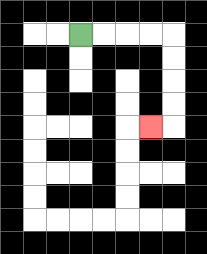{'start': '[3, 1]', 'end': '[6, 5]', 'path_directions': 'R,R,R,R,D,D,D,D,L', 'path_coordinates': '[[3, 1], [4, 1], [5, 1], [6, 1], [7, 1], [7, 2], [7, 3], [7, 4], [7, 5], [6, 5]]'}